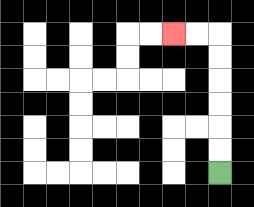{'start': '[9, 7]', 'end': '[7, 1]', 'path_directions': 'U,U,U,U,U,U,L,L', 'path_coordinates': '[[9, 7], [9, 6], [9, 5], [9, 4], [9, 3], [9, 2], [9, 1], [8, 1], [7, 1]]'}